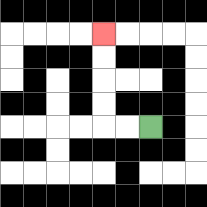{'start': '[6, 5]', 'end': '[4, 1]', 'path_directions': 'L,L,U,U,U,U', 'path_coordinates': '[[6, 5], [5, 5], [4, 5], [4, 4], [4, 3], [4, 2], [4, 1]]'}